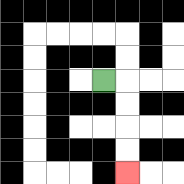{'start': '[4, 3]', 'end': '[5, 7]', 'path_directions': 'R,D,D,D,D', 'path_coordinates': '[[4, 3], [5, 3], [5, 4], [5, 5], [5, 6], [5, 7]]'}